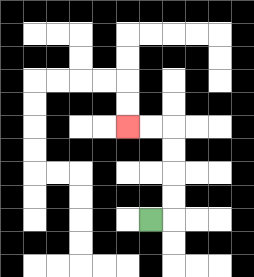{'start': '[6, 9]', 'end': '[5, 5]', 'path_directions': 'R,U,U,U,U,L,L', 'path_coordinates': '[[6, 9], [7, 9], [7, 8], [7, 7], [7, 6], [7, 5], [6, 5], [5, 5]]'}